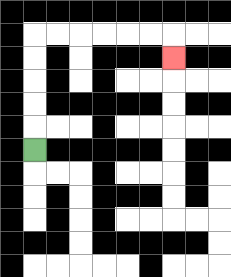{'start': '[1, 6]', 'end': '[7, 2]', 'path_directions': 'U,U,U,U,U,R,R,R,R,R,R,D', 'path_coordinates': '[[1, 6], [1, 5], [1, 4], [1, 3], [1, 2], [1, 1], [2, 1], [3, 1], [4, 1], [5, 1], [6, 1], [7, 1], [7, 2]]'}